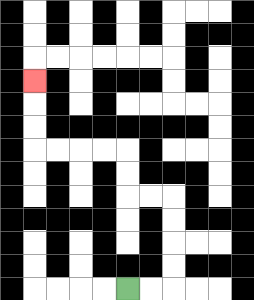{'start': '[5, 12]', 'end': '[1, 3]', 'path_directions': 'R,R,U,U,U,U,L,L,U,U,L,L,L,L,U,U,U', 'path_coordinates': '[[5, 12], [6, 12], [7, 12], [7, 11], [7, 10], [7, 9], [7, 8], [6, 8], [5, 8], [5, 7], [5, 6], [4, 6], [3, 6], [2, 6], [1, 6], [1, 5], [1, 4], [1, 3]]'}